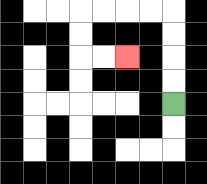{'start': '[7, 4]', 'end': '[5, 2]', 'path_directions': 'U,U,U,U,L,L,L,L,D,D,R,R', 'path_coordinates': '[[7, 4], [7, 3], [7, 2], [7, 1], [7, 0], [6, 0], [5, 0], [4, 0], [3, 0], [3, 1], [3, 2], [4, 2], [5, 2]]'}